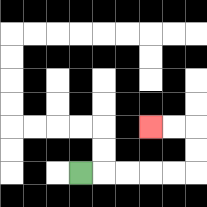{'start': '[3, 7]', 'end': '[6, 5]', 'path_directions': 'R,R,R,R,R,U,U,L,L', 'path_coordinates': '[[3, 7], [4, 7], [5, 7], [6, 7], [7, 7], [8, 7], [8, 6], [8, 5], [7, 5], [6, 5]]'}